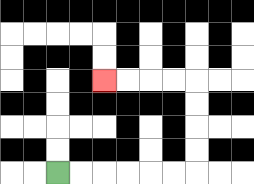{'start': '[2, 7]', 'end': '[4, 3]', 'path_directions': 'R,R,R,R,R,R,U,U,U,U,L,L,L,L', 'path_coordinates': '[[2, 7], [3, 7], [4, 7], [5, 7], [6, 7], [7, 7], [8, 7], [8, 6], [8, 5], [8, 4], [8, 3], [7, 3], [6, 3], [5, 3], [4, 3]]'}